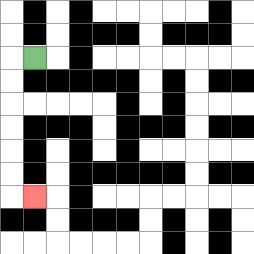{'start': '[1, 2]', 'end': '[1, 8]', 'path_directions': 'L,D,D,D,D,D,D,R', 'path_coordinates': '[[1, 2], [0, 2], [0, 3], [0, 4], [0, 5], [0, 6], [0, 7], [0, 8], [1, 8]]'}